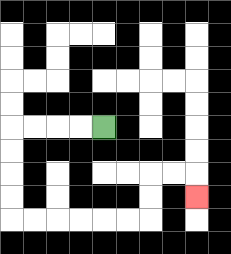{'start': '[4, 5]', 'end': '[8, 8]', 'path_directions': 'L,L,L,L,D,D,D,D,R,R,R,R,R,R,U,U,R,R,D', 'path_coordinates': '[[4, 5], [3, 5], [2, 5], [1, 5], [0, 5], [0, 6], [0, 7], [0, 8], [0, 9], [1, 9], [2, 9], [3, 9], [4, 9], [5, 9], [6, 9], [6, 8], [6, 7], [7, 7], [8, 7], [8, 8]]'}